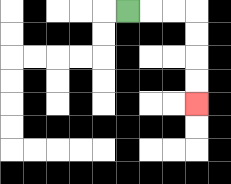{'start': '[5, 0]', 'end': '[8, 4]', 'path_directions': 'R,R,R,D,D,D,D', 'path_coordinates': '[[5, 0], [6, 0], [7, 0], [8, 0], [8, 1], [8, 2], [8, 3], [8, 4]]'}